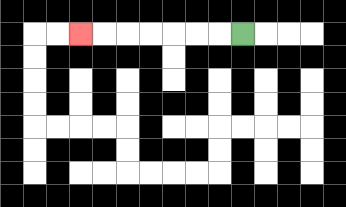{'start': '[10, 1]', 'end': '[3, 1]', 'path_directions': 'L,L,L,L,L,L,L', 'path_coordinates': '[[10, 1], [9, 1], [8, 1], [7, 1], [6, 1], [5, 1], [4, 1], [3, 1]]'}